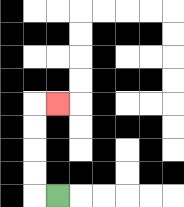{'start': '[2, 8]', 'end': '[2, 4]', 'path_directions': 'L,U,U,U,U,R', 'path_coordinates': '[[2, 8], [1, 8], [1, 7], [1, 6], [1, 5], [1, 4], [2, 4]]'}